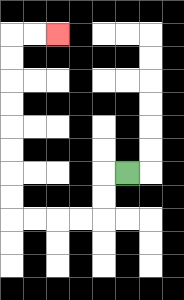{'start': '[5, 7]', 'end': '[2, 1]', 'path_directions': 'L,D,D,L,L,L,L,U,U,U,U,U,U,U,U,R,R', 'path_coordinates': '[[5, 7], [4, 7], [4, 8], [4, 9], [3, 9], [2, 9], [1, 9], [0, 9], [0, 8], [0, 7], [0, 6], [0, 5], [0, 4], [0, 3], [0, 2], [0, 1], [1, 1], [2, 1]]'}